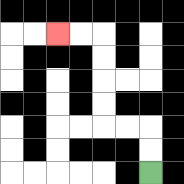{'start': '[6, 7]', 'end': '[2, 1]', 'path_directions': 'U,U,L,L,U,U,U,U,L,L', 'path_coordinates': '[[6, 7], [6, 6], [6, 5], [5, 5], [4, 5], [4, 4], [4, 3], [4, 2], [4, 1], [3, 1], [2, 1]]'}